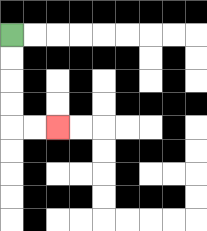{'start': '[0, 1]', 'end': '[2, 5]', 'path_directions': 'D,D,D,D,R,R', 'path_coordinates': '[[0, 1], [0, 2], [0, 3], [0, 4], [0, 5], [1, 5], [2, 5]]'}